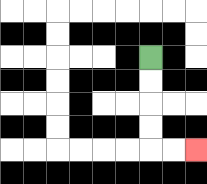{'start': '[6, 2]', 'end': '[8, 6]', 'path_directions': 'D,D,D,D,R,R', 'path_coordinates': '[[6, 2], [6, 3], [6, 4], [6, 5], [6, 6], [7, 6], [8, 6]]'}